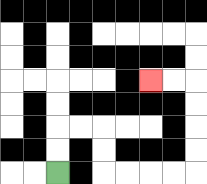{'start': '[2, 7]', 'end': '[6, 3]', 'path_directions': 'U,U,R,R,D,D,R,R,R,R,U,U,U,U,L,L', 'path_coordinates': '[[2, 7], [2, 6], [2, 5], [3, 5], [4, 5], [4, 6], [4, 7], [5, 7], [6, 7], [7, 7], [8, 7], [8, 6], [8, 5], [8, 4], [8, 3], [7, 3], [6, 3]]'}